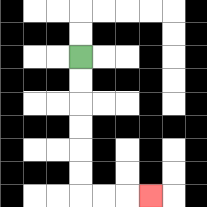{'start': '[3, 2]', 'end': '[6, 8]', 'path_directions': 'D,D,D,D,D,D,R,R,R', 'path_coordinates': '[[3, 2], [3, 3], [3, 4], [3, 5], [3, 6], [3, 7], [3, 8], [4, 8], [5, 8], [6, 8]]'}